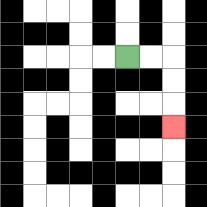{'start': '[5, 2]', 'end': '[7, 5]', 'path_directions': 'R,R,D,D,D', 'path_coordinates': '[[5, 2], [6, 2], [7, 2], [7, 3], [7, 4], [7, 5]]'}